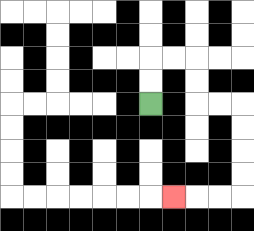{'start': '[6, 4]', 'end': '[7, 8]', 'path_directions': 'U,U,R,R,D,D,R,R,D,D,D,D,L,L,L', 'path_coordinates': '[[6, 4], [6, 3], [6, 2], [7, 2], [8, 2], [8, 3], [8, 4], [9, 4], [10, 4], [10, 5], [10, 6], [10, 7], [10, 8], [9, 8], [8, 8], [7, 8]]'}